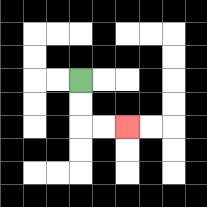{'start': '[3, 3]', 'end': '[5, 5]', 'path_directions': 'D,D,R,R', 'path_coordinates': '[[3, 3], [3, 4], [3, 5], [4, 5], [5, 5]]'}